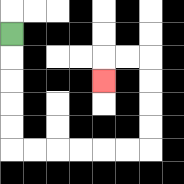{'start': '[0, 1]', 'end': '[4, 3]', 'path_directions': 'D,D,D,D,D,R,R,R,R,R,R,U,U,U,U,L,L,D', 'path_coordinates': '[[0, 1], [0, 2], [0, 3], [0, 4], [0, 5], [0, 6], [1, 6], [2, 6], [3, 6], [4, 6], [5, 6], [6, 6], [6, 5], [6, 4], [6, 3], [6, 2], [5, 2], [4, 2], [4, 3]]'}